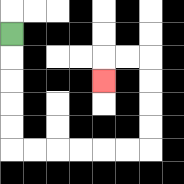{'start': '[0, 1]', 'end': '[4, 3]', 'path_directions': 'D,D,D,D,D,R,R,R,R,R,R,U,U,U,U,L,L,D', 'path_coordinates': '[[0, 1], [0, 2], [0, 3], [0, 4], [0, 5], [0, 6], [1, 6], [2, 6], [3, 6], [4, 6], [5, 6], [6, 6], [6, 5], [6, 4], [6, 3], [6, 2], [5, 2], [4, 2], [4, 3]]'}